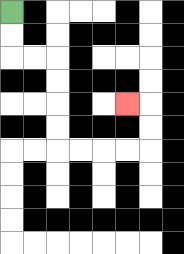{'start': '[0, 0]', 'end': '[5, 4]', 'path_directions': 'D,D,R,R,D,D,D,D,R,R,R,R,U,U,L', 'path_coordinates': '[[0, 0], [0, 1], [0, 2], [1, 2], [2, 2], [2, 3], [2, 4], [2, 5], [2, 6], [3, 6], [4, 6], [5, 6], [6, 6], [6, 5], [6, 4], [5, 4]]'}